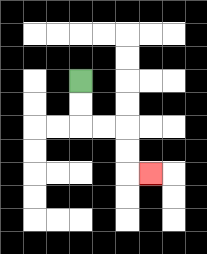{'start': '[3, 3]', 'end': '[6, 7]', 'path_directions': 'D,D,R,R,D,D,R', 'path_coordinates': '[[3, 3], [3, 4], [3, 5], [4, 5], [5, 5], [5, 6], [5, 7], [6, 7]]'}